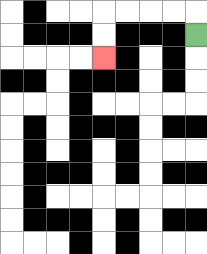{'start': '[8, 1]', 'end': '[4, 2]', 'path_directions': 'U,L,L,L,L,D,D', 'path_coordinates': '[[8, 1], [8, 0], [7, 0], [6, 0], [5, 0], [4, 0], [4, 1], [4, 2]]'}